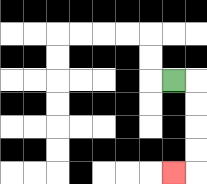{'start': '[7, 3]', 'end': '[7, 7]', 'path_directions': 'R,D,D,D,D,L', 'path_coordinates': '[[7, 3], [8, 3], [8, 4], [8, 5], [8, 6], [8, 7], [7, 7]]'}